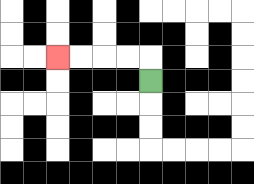{'start': '[6, 3]', 'end': '[2, 2]', 'path_directions': 'U,L,L,L,L', 'path_coordinates': '[[6, 3], [6, 2], [5, 2], [4, 2], [3, 2], [2, 2]]'}